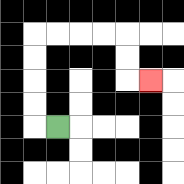{'start': '[2, 5]', 'end': '[6, 3]', 'path_directions': 'L,U,U,U,U,R,R,R,R,D,D,R', 'path_coordinates': '[[2, 5], [1, 5], [1, 4], [1, 3], [1, 2], [1, 1], [2, 1], [3, 1], [4, 1], [5, 1], [5, 2], [5, 3], [6, 3]]'}